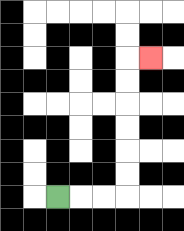{'start': '[2, 8]', 'end': '[6, 2]', 'path_directions': 'R,R,R,U,U,U,U,U,U,R', 'path_coordinates': '[[2, 8], [3, 8], [4, 8], [5, 8], [5, 7], [5, 6], [5, 5], [5, 4], [5, 3], [5, 2], [6, 2]]'}